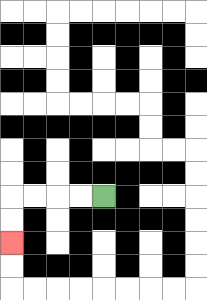{'start': '[4, 8]', 'end': '[0, 10]', 'path_directions': 'L,L,L,L,D,D', 'path_coordinates': '[[4, 8], [3, 8], [2, 8], [1, 8], [0, 8], [0, 9], [0, 10]]'}